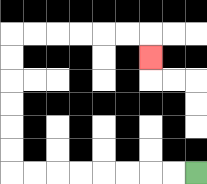{'start': '[8, 7]', 'end': '[6, 2]', 'path_directions': 'L,L,L,L,L,L,L,L,U,U,U,U,U,U,R,R,R,R,R,R,D', 'path_coordinates': '[[8, 7], [7, 7], [6, 7], [5, 7], [4, 7], [3, 7], [2, 7], [1, 7], [0, 7], [0, 6], [0, 5], [0, 4], [0, 3], [0, 2], [0, 1], [1, 1], [2, 1], [3, 1], [4, 1], [5, 1], [6, 1], [6, 2]]'}